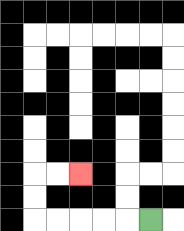{'start': '[6, 9]', 'end': '[3, 7]', 'path_directions': 'L,L,L,L,L,U,U,R,R', 'path_coordinates': '[[6, 9], [5, 9], [4, 9], [3, 9], [2, 9], [1, 9], [1, 8], [1, 7], [2, 7], [3, 7]]'}